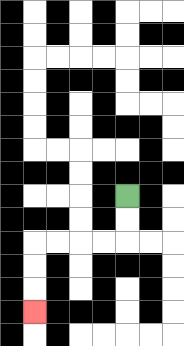{'start': '[5, 8]', 'end': '[1, 13]', 'path_directions': 'D,D,L,L,L,L,D,D,D', 'path_coordinates': '[[5, 8], [5, 9], [5, 10], [4, 10], [3, 10], [2, 10], [1, 10], [1, 11], [1, 12], [1, 13]]'}